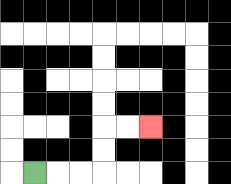{'start': '[1, 7]', 'end': '[6, 5]', 'path_directions': 'R,R,R,U,U,R,R', 'path_coordinates': '[[1, 7], [2, 7], [3, 7], [4, 7], [4, 6], [4, 5], [5, 5], [6, 5]]'}